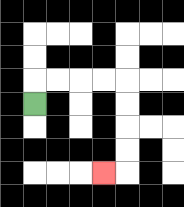{'start': '[1, 4]', 'end': '[4, 7]', 'path_directions': 'U,R,R,R,R,D,D,D,D,L', 'path_coordinates': '[[1, 4], [1, 3], [2, 3], [3, 3], [4, 3], [5, 3], [5, 4], [5, 5], [5, 6], [5, 7], [4, 7]]'}